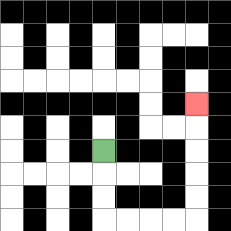{'start': '[4, 6]', 'end': '[8, 4]', 'path_directions': 'D,D,D,R,R,R,R,U,U,U,U,U', 'path_coordinates': '[[4, 6], [4, 7], [4, 8], [4, 9], [5, 9], [6, 9], [7, 9], [8, 9], [8, 8], [8, 7], [8, 6], [8, 5], [8, 4]]'}